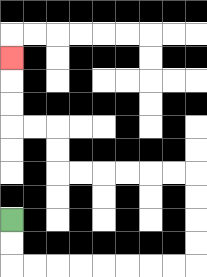{'start': '[0, 9]', 'end': '[0, 2]', 'path_directions': 'D,D,R,R,R,R,R,R,R,R,U,U,U,U,L,L,L,L,L,L,U,U,L,L,U,U,U', 'path_coordinates': '[[0, 9], [0, 10], [0, 11], [1, 11], [2, 11], [3, 11], [4, 11], [5, 11], [6, 11], [7, 11], [8, 11], [8, 10], [8, 9], [8, 8], [8, 7], [7, 7], [6, 7], [5, 7], [4, 7], [3, 7], [2, 7], [2, 6], [2, 5], [1, 5], [0, 5], [0, 4], [0, 3], [0, 2]]'}